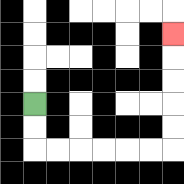{'start': '[1, 4]', 'end': '[7, 1]', 'path_directions': 'D,D,R,R,R,R,R,R,U,U,U,U,U', 'path_coordinates': '[[1, 4], [1, 5], [1, 6], [2, 6], [3, 6], [4, 6], [5, 6], [6, 6], [7, 6], [7, 5], [7, 4], [7, 3], [7, 2], [7, 1]]'}